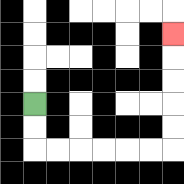{'start': '[1, 4]', 'end': '[7, 1]', 'path_directions': 'D,D,R,R,R,R,R,R,U,U,U,U,U', 'path_coordinates': '[[1, 4], [1, 5], [1, 6], [2, 6], [3, 6], [4, 6], [5, 6], [6, 6], [7, 6], [7, 5], [7, 4], [7, 3], [7, 2], [7, 1]]'}